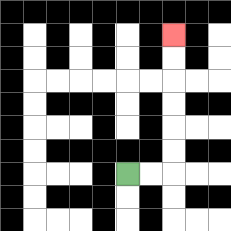{'start': '[5, 7]', 'end': '[7, 1]', 'path_directions': 'R,R,U,U,U,U,U,U', 'path_coordinates': '[[5, 7], [6, 7], [7, 7], [7, 6], [7, 5], [7, 4], [7, 3], [7, 2], [7, 1]]'}